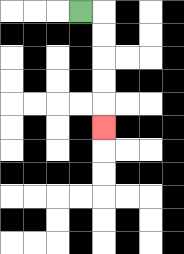{'start': '[3, 0]', 'end': '[4, 5]', 'path_directions': 'R,D,D,D,D,D', 'path_coordinates': '[[3, 0], [4, 0], [4, 1], [4, 2], [4, 3], [4, 4], [4, 5]]'}